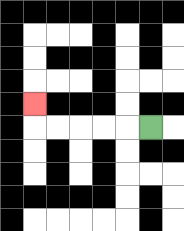{'start': '[6, 5]', 'end': '[1, 4]', 'path_directions': 'L,L,L,L,L,U', 'path_coordinates': '[[6, 5], [5, 5], [4, 5], [3, 5], [2, 5], [1, 5], [1, 4]]'}